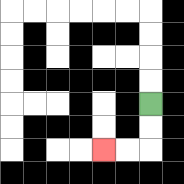{'start': '[6, 4]', 'end': '[4, 6]', 'path_directions': 'D,D,L,L', 'path_coordinates': '[[6, 4], [6, 5], [6, 6], [5, 6], [4, 6]]'}